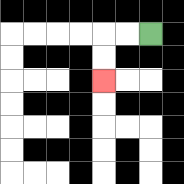{'start': '[6, 1]', 'end': '[4, 3]', 'path_directions': 'L,L,D,D', 'path_coordinates': '[[6, 1], [5, 1], [4, 1], [4, 2], [4, 3]]'}